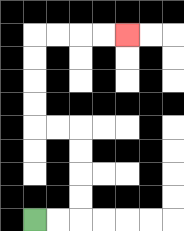{'start': '[1, 9]', 'end': '[5, 1]', 'path_directions': 'R,R,U,U,U,U,L,L,U,U,U,U,R,R,R,R', 'path_coordinates': '[[1, 9], [2, 9], [3, 9], [3, 8], [3, 7], [3, 6], [3, 5], [2, 5], [1, 5], [1, 4], [1, 3], [1, 2], [1, 1], [2, 1], [3, 1], [4, 1], [5, 1]]'}